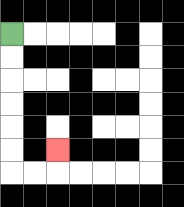{'start': '[0, 1]', 'end': '[2, 6]', 'path_directions': 'D,D,D,D,D,D,R,R,U', 'path_coordinates': '[[0, 1], [0, 2], [0, 3], [0, 4], [0, 5], [0, 6], [0, 7], [1, 7], [2, 7], [2, 6]]'}